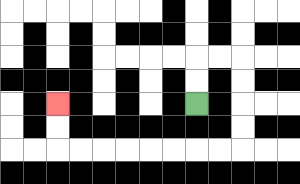{'start': '[8, 4]', 'end': '[2, 4]', 'path_directions': 'U,U,R,R,D,D,D,D,L,L,L,L,L,L,L,L,U,U', 'path_coordinates': '[[8, 4], [8, 3], [8, 2], [9, 2], [10, 2], [10, 3], [10, 4], [10, 5], [10, 6], [9, 6], [8, 6], [7, 6], [6, 6], [5, 6], [4, 6], [3, 6], [2, 6], [2, 5], [2, 4]]'}